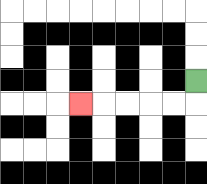{'start': '[8, 3]', 'end': '[3, 4]', 'path_directions': 'D,L,L,L,L,L', 'path_coordinates': '[[8, 3], [8, 4], [7, 4], [6, 4], [5, 4], [4, 4], [3, 4]]'}